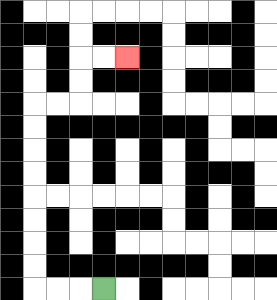{'start': '[4, 12]', 'end': '[5, 2]', 'path_directions': 'L,L,L,U,U,U,U,U,U,U,U,R,R,U,U,R,R', 'path_coordinates': '[[4, 12], [3, 12], [2, 12], [1, 12], [1, 11], [1, 10], [1, 9], [1, 8], [1, 7], [1, 6], [1, 5], [1, 4], [2, 4], [3, 4], [3, 3], [3, 2], [4, 2], [5, 2]]'}